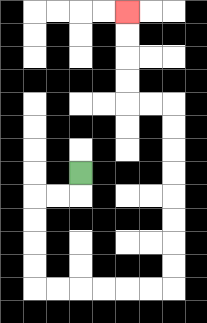{'start': '[3, 7]', 'end': '[5, 0]', 'path_directions': 'D,L,L,D,D,D,D,R,R,R,R,R,R,U,U,U,U,U,U,U,U,L,L,U,U,U,U', 'path_coordinates': '[[3, 7], [3, 8], [2, 8], [1, 8], [1, 9], [1, 10], [1, 11], [1, 12], [2, 12], [3, 12], [4, 12], [5, 12], [6, 12], [7, 12], [7, 11], [7, 10], [7, 9], [7, 8], [7, 7], [7, 6], [7, 5], [7, 4], [6, 4], [5, 4], [5, 3], [5, 2], [5, 1], [5, 0]]'}